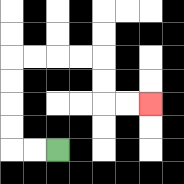{'start': '[2, 6]', 'end': '[6, 4]', 'path_directions': 'L,L,U,U,U,U,R,R,R,R,D,D,R,R', 'path_coordinates': '[[2, 6], [1, 6], [0, 6], [0, 5], [0, 4], [0, 3], [0, 2], [1, 2], [2, 2], [3, 2], [4, 2], [4, 3], [4, 4], [5, 4], [6, 4]]'}